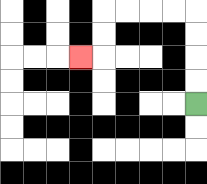{'start': '[8, 4]', 'end': '[3, 2]', 'path_directions': 'U,U,U,U,L,L,L,L,D,D,L', 'path_coordinates': '[[8, 4], [8, 3], [8, 2], [8, 1], [8, 0], [7, 0], [6, 0], [5, 0], [4, 0], [4, 1], [4, 2], [3, 2]]'}